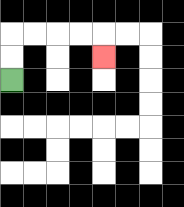{'start': '[0, 3]', 'end': '[4, 2]', 'path_directions': 'U,U,R,R,R,R,D', 'path_coordinates': '[[0, 3], [0, 2], [0, 1], [1, 1], [2, 1], [3, 1], [4, 1], [4, 2]]'}